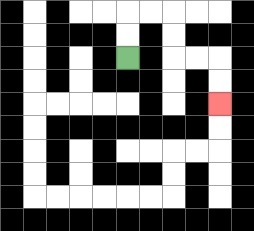{'start': '[5, 2]', 'end': '[9, 4]', 'path_directions': 'U,U,R,R,D,D,R,R,D,D', 'path_coordinates': '[[5, 2], [5, 1], [5, 0], [6, 0], [7, 0], [7, 1], [7, 2], [8, 2], [9, 2], [9, 3], [9, 4]]'}